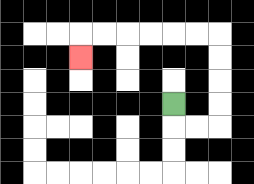{'start': '[7, 4]', 'end': '[3, 2]', 'path_directions': 'D,R,R,U,U,U,U,L,L,L,L,L,L,D', 'path_coordinates': '[[7, 4], [7, 5], [8, 5], [9, 5], [9, 4], [9, 3], [9, 2], [9, 1], [8, 1], [7, 1], [6, 1], [5, 1], [4, 1], [3, 1], [3, 2]]'}